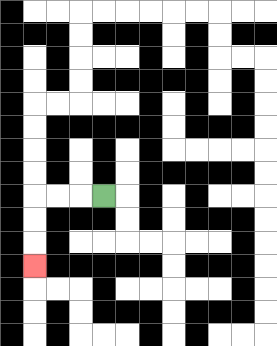{'start': '[4, 8]', 'end': '[1, 11]', 'path_directions': 'L,L,L,D,D,D', 'path_coordinates': '[[4, 8], [3, 8], [2, 8], [1, 8], [1, 9], [1, 10], [1, 11]]'}